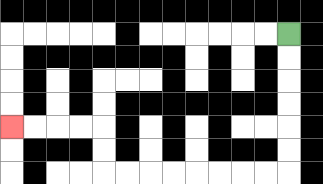{'start': '[12, 1]', 'end': '[0, 5]', 'path_directions': 'D,D,D,D,D,D,L,L,L,L,L,L,L,L,U,U,L,L,L,L', 'path_coordinates': '[[12, 1], [12, 2], [12, 3], [12, 4], [12, 5], [12, 6], [12, 7], [11, 7], [10, 7], [9, 7], [8, 7], [7, 7], [6, 7], [5, 7], [4, 7], [4, 6], [4, 5], [3, 5], [2, 5], [1, 5], [0, 5]]'}